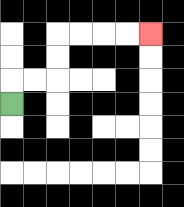{'start': '[0, 4]', 'end': '[6, 1]', 'path_directions': 'U,R,R,U,U,R,R,R,R', 'path_coordinates': '[[0, 4], [0, 3], [1, 3], [2, 3], [2, 2], [2, 1], [3, 1], [4, 1], [5, 1], [6, 1]]'}